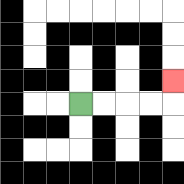{'start': '[3, 4]', 'end': '[7, 3]', 'path_directions': 'R,R,R,R,U', 'path_coordinates': '[[3, 4], [4, 4], [5, 4], [6, 4], [7, 4], [7, 3]]'}